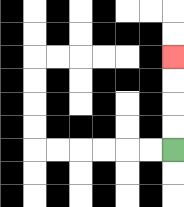{'start': '[7, 6]', 'end': '[7, 2]', 'path_directions': 'U,U,U,U', 'path_coordinates': '[[7, 6], [7, 5], [7, 4], [7, 3], [7, 2]]'}